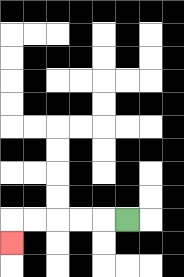{'start': '[5, 9]', 'end': '[0, 10]', 'path_directions': 'L,L,L,L,L,D', 'path_coordinates': '[[5, 9], [4, 9], [3, 9], [2, 9], [1, 9], [0, 9], [0, 10]]'}